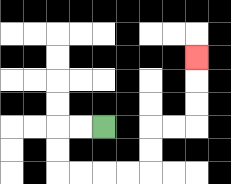{'start': '[4, 5]', 'end': '[8, 2]', 'path_directions': 'L,L,D,D,R,R,R,R,U,U,R,R,U,U,U', 'path_coordinates': '[[4, 5], [3, 5], [2, 5], [2, 6], [2, 7], [3, 7], [4, 7], [5, 7], [6, 7], [6, 6], [6, 5], [7, 5], [8, 5], [8, 4], [8, 3], [8, 2]]'}